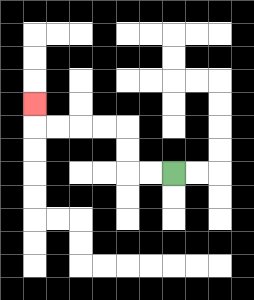{'start': '[7, 7]', 'end': '[1, 4]', 'path_directions': 'L,L,U,U,L,L,L,L,U', 'path_coordinates': '[[7, 7], [6, 7], [5, 7], [5, 6], [5, 5], [4, 5], [3, 5], [2, 5], [1, 5], [1, 4]]'}